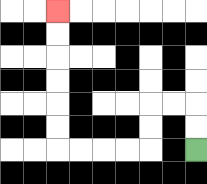{'start': '[8, 6]', 'end': '[2, 0]', 'path_directions': 'U,U,L,L,D,D,L,L,L,L,U,U,U,U,U,U', 'path_coordinates': '[[8, 6], [8, 5], [8, 4], [7, 4], [6, 4], [6, 5], [6, 6], [5, 6], [4, 6], [3, 6], [2, 6], [2, 5], [2, 4], [2, 3], [2, 2], [2, 1], [2, 0]]'}